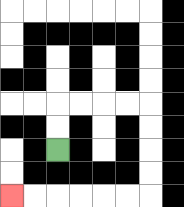{'start': '[2, 6]', 'end': '[0, 8]', 'path_directions': 'U,U,R,R,R,R,D,D,D,D,L,L,L,L,L,L', 'path_coordinates': '[[2, 6], [2, 5], [2, 4], [3, 4], [4, 4], [5, 4], [6, 4], [6, 5], [6, 6], [6, 7], [6, 8], [5, 8], [4, 8], [3, 8], [2, 8], [1, 8], [0, 8]]'}